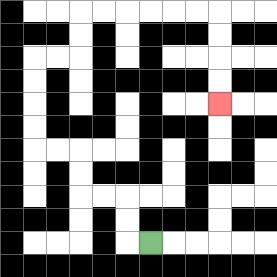{'start': '[6, 10]', 'end': '[9, 4]', 'path_directions': 'L,U,U,L,L,U,U,L,L,U,U,U,U,R,R,U,U,R,R,R,R,R,R,D,D,D,D', 'path_coordinates': '[[6, 10], [5, 10], [5, 9], [5, 8], [4, 8], [3, 8], [3, 7], [3, 6], [2, 6], [1, 6], [1, 5], [1, 4], [1, 3], [1, 2], [2, 2], [3, 2], [3, 1], [3, 0], [4, 0], [5, 0], [6, 0], [7, 0], [8, 0], [9, 0], [9, 1], [9, 2], [9, 3], [9, 4]]'}